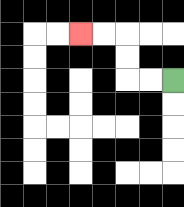{'start': '[7, 3]', 'end': '[3, 1]', 'path_directions': 'L,L,U,U,L,L', 'path_coordinates': '[[7, 3], [6, 3], [5, 3], [5, 2], [5, 1], [4, 1], [3, 1]]'}